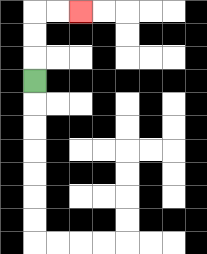{'start': '[1, 3]', 'end': '[3, 0]', 'path_directions': 'U,U,U,R,R', 'path_coordinates': '[[1, 3], [1, 2], [1, 1], [1, 0], [2, 0], [3, 0]]'}